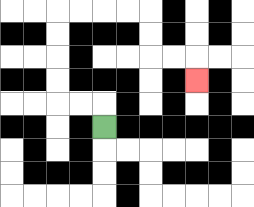{'start': '[4, 5]', 'end': '[8, 3]', 'path_directions': 'U,L,L,U,U,U,U,R,R,R,R,D,D,R,R,D', 'path_coordinates': '[[4, 5], [4, 4], [3, 4], [2, 4], [2, 3], [2, 2], [2, 1], [2, 0], [3, 0], [4, 0], [5, 0], [6, 0], [6, 1], [6, 2], [7, 2], [8, 2], [8, 3]]'}